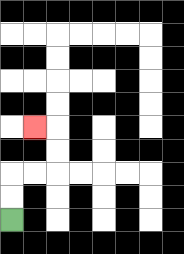{'start': '[0, 9]', 'end': '[1, 5]', 'path_directions': 'U,U,R,R,U,U,L', 'path_coordinates': '[[0, 9], [0, 8], [0, 7], [1, 7], [2, 7], [2, 6], [2, 5], [1, 5]]'}